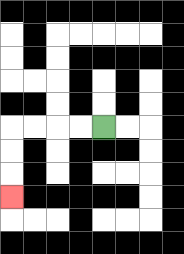{'start': '[4, 5]', 'end': '[0, 8]', 'path_directions': 'L,L,L,L,D,D,D', 'path_coordinates': '[[4, 5], [3, 5], [2, 5], [1, 5], [0, 5], [0, 6], [0, 7], [0, 8]]'}